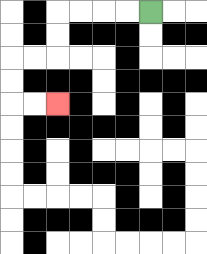{'start': '[6, 0]', 'end': '[2, 4]', 'path_directions': 'L,L,L,L,D,D,L,L,D,D,R,R', 'path_coordinates': '[[6, 0], [5, 0], [4, 0], [3, 0], [2, 0], [2, 1], [2, 2], [1, 2], [0, 2], [0, 3], [0, 4], [1, 4], [2, 4]]'}